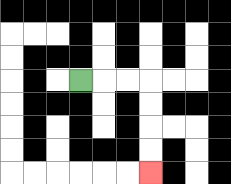{'start': '[3, 3]', 'end': '[6, 7]', 'path_directions': 'R,R,R,D,D,D,D', 'path_coordinates': '[[3, 3], [4, 3], [5, 3], [6, 3], [6, 4], [6, 5], [6, 6], [6, 7]]'}